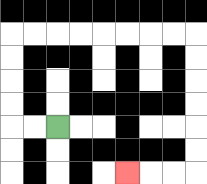{'start': '[2, 5]', 'end': '[5, 7]', 'path_directions': 'L,L,U,U,U,U,R,R,R,R,R,R,R,R,D,D,D,D,D,D,L,L,L', 'path_coordinates': '[[2, 5], [1, 5], [0, 5], [0, 4], [0, 3], [0, 2], [0, 1], [1, 1], [2, 1], [3, 1], [4, 1], [5, 1], [6, 1], [7, 1], [8, 1], [8, 2], [8, 3], [8, 4], [8, 5], [8, 6], [8, 7], [7, 7], [6, 7], [5, 7]]'}